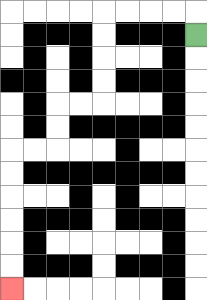{'start': '[8, 1]', 'end': '[0, 12]', 'path_directions': 'U,L,L,L,L,D,D,D,D,L,L,D,D,L,L,D,D,D,D,D,D', 'path_coordinates': '[[8, 1], [8, 0], [7, 0], [6, 0], [5, 0], [4, 0], [4, 1], [4, 2], [4, 3], [4, 4], [3, 4], [2, 4], [2, 5], [2, 6], [1, 6], [0, 6], [0, 7], [0, 8], [0, 9], [0, 10], [0, 11], [0, 12]]'}